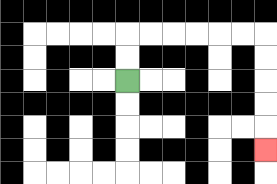{'start': '[5, 3]', 'end': '[11, 6]', 'path_directions': 'U,U,R,R,R,R,R,R,D,D,D,D,D', 'path_coordinates': '[[5, 3], [5, 2], [5, 1], [6, 1], [7, 1], [8, 1], [9, 1], [10, 1], [11, 1], [11, 2], [11, 3], [11, 4], [11, 5], [11, 6]]'}